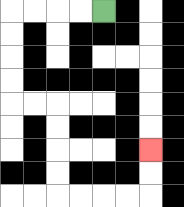{'start': '[4, 0]', 'end': '[6, 6]', 'path_directions': 'L,L,L,L,D,D,D,D,R,R,D,D,D,D,R,R,R,R,U,U', 'path_coordinates': '[[4, 0], [3, 0], [2, 0], [1, 0], [0, 0], [0, 1], [0, 2], [0, 3], [0, 4], [1, 4], [2, 4], [2, 5], [2, 6], [2, 7], [2, 8], [3, 8], [4, 8], [5, 8], [6, 8], [6, 7], [6, 6]]'}